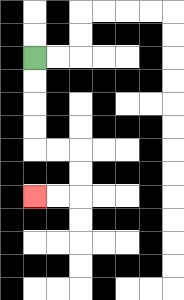{'start': '[1, 2]', 'end': '[1, 8]', 'path_directions': 'D,D,D,D,R,R,D,D,L,L', 'path_coordinates': '[[1, 2], [1, 3], [1, 4], [1, 5], [1, 6], [2, 6], [3, 6], [3, 7], [3, 8], [2, 8], [1, 8]]'}